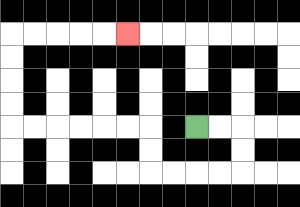{'start': '[8, 5]', 'end': '[5, 1]', 'path_directions': 'R,R,D,D,L,L,L,L,U,U,L,L,L,L,L,L,U,U,U,U,R,R,R,R,R', 'path_coordinates': '[[8, 5], [9, 5], [10, 5], [10, 6], [10, 7], [9, 7], [8, 7], [7, 7], [6, 7], [6, 6], [6, 5], [5, 5], [4, 5], [3, 5], [2, 5], [1, 5], [0, 5], [0, 4], [0, 3], [0, 2], [0, 1], [1, 1], [2, 1], [3, 1], [4, 1], [5, 1]]'}